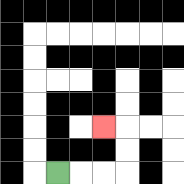{'start': '[2, 7]', 'end': '[4, 5]', 'path_directions': 'R,R,R,U,U,L', 'path_coordinates': '[[2, 7], [3, 7], [4, 7], [5, 7], [5, 6], [5, 5], [4, 5]]'}